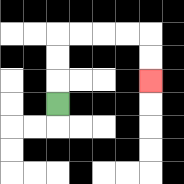{'start': '[2, 4]', 'end': '[6, 3]', 'path_directions': 'U,U,U,R,R,R,R,D,D', 'path_coordinates': '[[2, 4], [2, 3], [2, 2], [2, 1], [3, 1], [4, 1], [5, 1], [6, 1], [6, 2], [6, 3]]'}